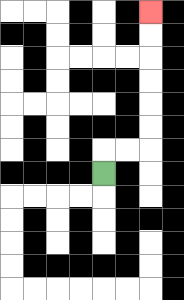{'start': '[4, 7]', 'end': '[6, 0]', 'path_directions': 'U,R,R,U,U,U,U,U,U', 'path_coordinates': '[[4, 7], [4, 6], [5, 6], [6, 6], [6, 5], [6, 4], [6, 3], [6, 2], [6, 1], [6, 0]]'}